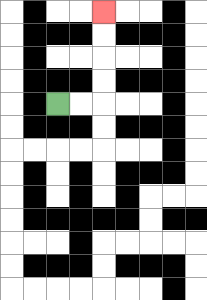{'start': '[2, 4]', 'end': '[4, 0]', 'path_directions': 'R,R,U,U,U,U', 'path_coordinates': '[[2, 4], [3, 4], [4, 4], [4, 3], [4, 2], [4, 1], [4, 0]]'}